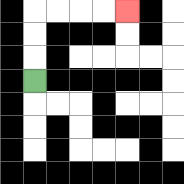{'start': '[1, 3]', 'end': '[5, 0]', 'path_directions': 'U,U,U,R,R,R,R', 'path_coordinates': '[[1, 3], [1, 2], [1, 1], [1, 0], [2, 0], [3, 0], [4, 0], [5, 0]]'}